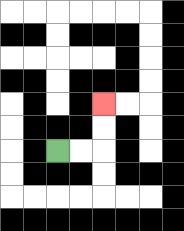{'start': '[2, 6]', 'end': '[4, 4]', 'path_directions': 'R,R,U,U', 'path_coordinates': '[[2, 6], [3, 6], [4, 6], [4, 5], [4, 4]]'}